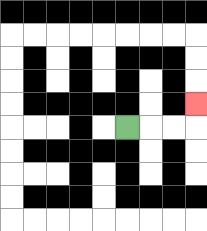{'start': '[5, 5]', 'end': '[8, 4]', 'path_directions': 'R,R,R,U', 'path_coordinates': '[[5, 5], [6, 5], [7, 5], [8, 5], [8, 4]]'}